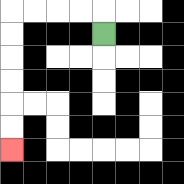{'start': '[4, 1]', 'end': '[0, 6]', 'path_directions': 'U,L,L,L,L,D,D,D,D,D,D', 'path_coordinates': '[[4, 1], [4, 0], [3, 0], [2, 0], [1, 0], [0, 0], [0, 1], [0, 2], [0, 3], [0, 4], [0, 5], [0, 6]]'}